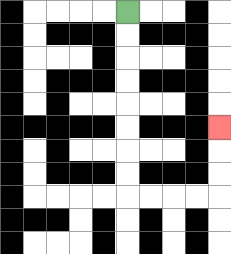{'start': '[5, 0]', 'end': '[9, 5]', 'path_directions': 'D,D,D,D,D,D,D,D,R,R,R,R,U,U,U', 'path_coordinates': '[[5, 0], [5, 1], [5, 2], [5, 3], [5, 4], [5, 5], [5, 6], [5, 7], [5, 8], [6, 8], [7, 8], [8, 8], [9, 8], [9, 7], [9, 6], [9, 5]]'}